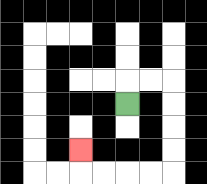{'start': '[5, 4]', 'end': '[3, 6]', 'path_directions': 'U,R,R,D,D,D,D,L,L,L,L,U', 'path_coordinates': '[[5, 4], [5, 3], [6, 3], [7, 3], [7, 4], [7, 5], [7, 6], [7, 7], [6, 7], [5, 7], [4, 7], [3, 7], [3, 6]]'}